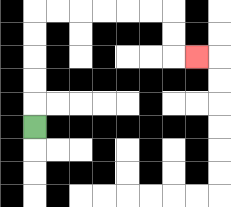{'start': '[1, 5]', 'end': '[8, 2]', 'path_directions': 'U,U,U,U,U,R,R,R,R,R,R,D,D,R', 'path_coordinates': '[[1, 5], [1, 4], [1, 3], [1, 2], [1, 1], [1, 0], [2, 0], [3, 0], [4, 0], [5, 0], [6, 0], [7, 0], [7, 1], [7, 2], [8, 2]]'}